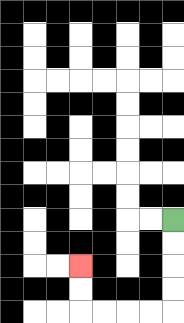{'start': '[7, 9]', 'end': '[3, 11]', 'path_directions': 'D,D,D,D,L,L,L,L,U,U', 'path_coordinates': '[[7, 9], [7, 10], [7, 11], [7, 12], [7, 13], [6, 13], [5, 13], [4, 13], [3, 13], [3, 12], [3, 11]]'}